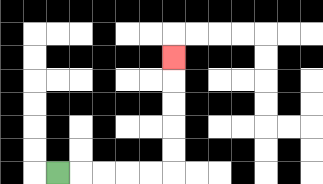{'start': '[2, 7]', 'end': '[7, 2]', 'path_directions': 'R,R,R,R,R,U,U,U,U,U', 'path_coordinates': '[[2, 7], [3, 7], [4, 7], [5, 7], [6, 7], [7, 7], [7, 6], [7, 5], [7, 4], [7, 3], [7, 2]]'}